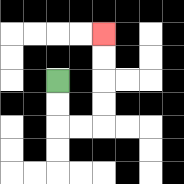{'start': '[2, 3]', 'end': '[4, 1]', 'path_directions': 'D,D,R,R,U,U,U,U', 'path_coordinates': '[[2, 3], [2, 4], [2, 5], [3, 5], [4, 5], [4, 4], [4, 3], [4, 2], [4, 1]]'}